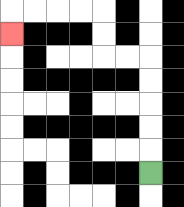{'start': '[6, 7]', 'end': '[0, 1]', 'path_directions': 'U,U,U,U,U,L,L,U,U,L,L,L,L,D', 'path_coordinates': '[[6, 7], [6, 6], [6, 5], [6, 4], [6, 3], [6, 2], [5, 2], [4, 2], [4, 1], [4, 0], [3, 0], [2, 0], [1, 0], [0, 0], [0, 1]]'}